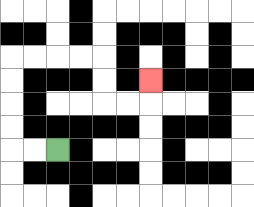{'start': '[2, 6]', 'end': '[6, 3]', 'path_directions': 'L,L,U,U,U,U,R,R,R,R,D,D,R,R,U', 'path_coordinates': '[[2, 6], [1, 6], [0, 6], [0, 5], [0, 4], [0, 3], [0, 2], [1, 2], [2, 2], [3, 2], [4, 2], [4, 3], [4, 4], [5, 4], [6, 4], [6, 3]]'}